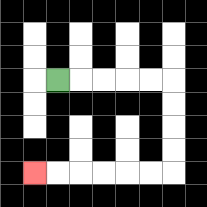{'start': '[2, 3]', 'end': '[1, 7]', 'path_directions': 'R,R,R,R,R,D,D,D,D,L,L,L,L,L,L', 'path_coordinates': '[[2, 3], [3, 3], [4, 3], [5, 3], [6, 3], [7, 3], [7, 4], [7, 5], [7, 6], [7, 7], [6, 7], [5, 7], [4, 7], [3, 7], [2, 7], [1, 7]]'}